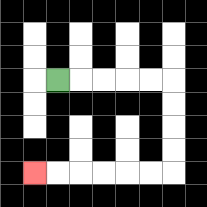{'start': '[2, 3]', 'end': '[1, 7]', 'path_directions': 'R,R,R,R,R,D,D,D,D,L,L,L,L,L,L', 'path_coordinates': '[[2, 3], [3, 3], [4, 3], [5, 3], [6, 3], [7, 3], [7, 4], [7, 5], [7, 6], [7, 7], [6, 7], [5, 7], [4, 7], [3, 7], [2, 7], [1, 7]]'}